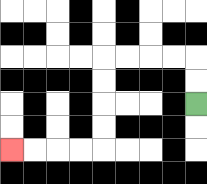{'start': '[8, 4]', 'end': '[0, 6]', 'path_directions': 'U,U,L,L,L,L,D,D,D,D,L,L,L,L', 'path_coordinates': '[[8, 4], [8, 3], [8, 2], [7, 2], [6, 2], [5, 2], [4, 2], [4, 3], [4, 4], [4, 5], [4, 6], [3, 6], [2, 6], [1, 6], [0, 6]]'}